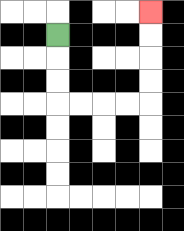{'start': '[2, 1]', 'end': '[6, 0]', 'path_directions': 'D,D,D,R,R,R,R,U,U,U,U', 'path_coordinates': '[[2, 1], [2, 2], [2, 3], [2, 4], [3, 4], [4, 4], [5, 4], [6, 4], [6, 3], [6, 2], [6, 1], [6, 0]]'}